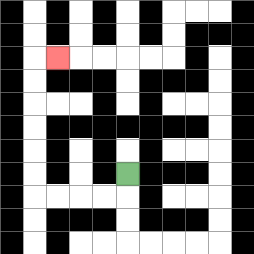{'start': '[5, 7]', 'end': '[2, 2]', 'path_directions': 'D,L,L,L,L,U,U,U,U,U,U,R', 'path_coordinates': '[[5, 7], [5, 8], [4, 8], [3, 8], [2, 8], [1, 8], [1, 7], [1, 6], [1, 5], [1, 4], [1, 3], [1, 2], [2, 2]]'}